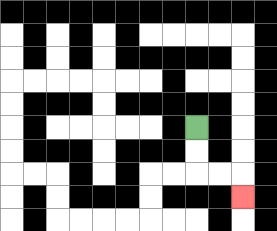{'start': '[8, 5]', 'end': '[10, 8]', 'path_directions': 'D,D,R,R,D', 'path_coordinates': '[[8, 5], [8, 6], [8, 7], [9, 7], [10, 7], [10, 8]]'}